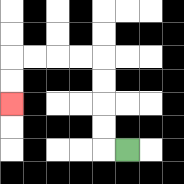{'start': '[5, 6]', 'end': '[0, 4]', 'path_directions': 'L,U,U,U,U,L,L,L,L,D,D', 'path_coordinates': '[[5, 6], [4, 6], [4, 5], [4, 4], [4, 3], [4, 2], [3, 2], [2, 2], [1, 2], [0, 2], [0, 3], [0, 4]]'}